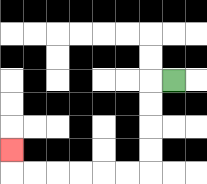{'start': '[7, 3]', 'end': '[0, 6]', 'path_directions': 'L,D,D,D,D,L,L,L,L,L,L,U', 'path_coordinates': '[[7, 3], [6, 3], [6, 4], [6, 5], [6, 6], [6, 7], [5, 7], [4, 7], [3, 7], [2, 7], [1, 7], [0, 7], [0, 6]]'}